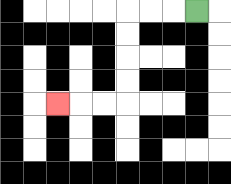{'start': '[8, 0]', 'end': '[2, 4]', 'path_directions': 'L,L,L,D,D,D,D,L,L,L', 'path_coordinates': '[[8, 0], [7, 0], [6, 0], [5, 0], [5, 1], [5, 2], [5, 3], [5, 4], [4, 4], [3, 4], [2, 4]]'}